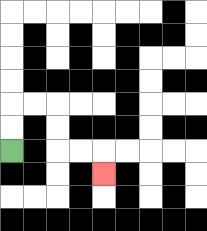{'start': '[0, 6]', 'end': '[4, 7]', 'path_directions': 'U,U,R,R,D,D,R,R,D', 'path_coordinates': '[[0, 6], [0, 5], [0, 4], [1, 4], [2, 4], [2, 5], [2, 6], [3, 6], [4, 6], [4, 7]]'}